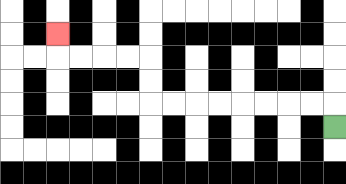{'start': '[14, 5]', 'end': '[2, 1]', 'path_directions': 'U,L,L,L,L,L,L,L,L,U,U,L,L,L,L,U', 'path_coordinates': '[[14, 5], [14, 4], [13, 4], [12, 4], [11, 4], [10, 4], [9, 4], [8, 4], [7, 4], [6, 4], [6, 3], [6, 2], [5, 2], [4, 2], [3, 2], [2, 2], [2, 1]]'}